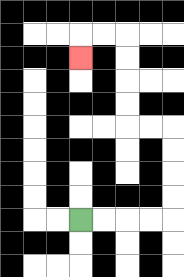{'start': '[3, 9]', 'end': '[3, 2]', 'path_directions': 'R,R,R,R,U,U,U,U,L,L,U,U,U,U,L,L,D', 'path_coordinates': '[[3, 9], [4, 9], [5, 9], [6, 9], [7, 9], [7, 8], [7, 7], [7, 6], [7, 5], [6, 5], [5, 5], [5, 4], [5, 3], [5, 2], [5, 1], [4, 1], [3, 1], [3, 2]]'}